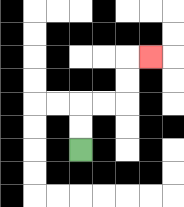{'start': '[3, 6]', 'end': '[6, 2]', 'path_directions': 'U,U,R,R,U,U,R', 'path_coordinates': '[[3, 6], [3, 5], [3, 4], [4, 4], [5, 4], [5, 3], [5, 2], [6, 2]]'}